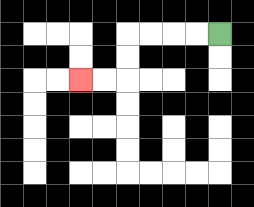{'start': '[9, 1]', 'end': '[3, 3]', 'path_directions': 'L,L,L,L,D,D,L,L', 'path_coordinates': '[[9, 1], [8, 1], [7, 1], [6, 1], [5, 1], [5, 2], [5, 3], [4, 3], [3, 3]]'}